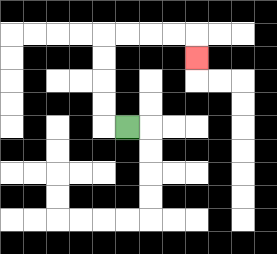{'start': '[5, 5]', 'end': '[8, 2]', 'path_directions': 'L,U,U,U,U,R,R,R,R,D', 'path_coordinates': '[[5, 5], [4, 5], [4, 4], [4, 3], [4, 2], [4, 1], [5, 1], [6, 1], [7, 1], [8, 1], [8, 2]]'}